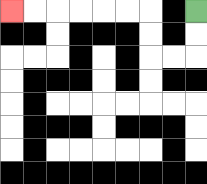{'start': '[8, 0]', 'end': '[0, 0]', 'path_directions': 'D,D,L,L,U,U,L,L,L,L,L,L', 'path_coordinates': '[[8, 0], [8, 1], [8, 2], [7, 2], [6, 2], [6, 1], [6, 0], [5, 0], [4, 0], [3, 0], [2, 0], [1, 0], [0, 0]]'}